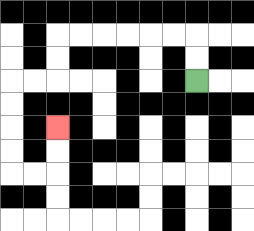{'start': '[8, 3]', 'end': '[2, 5]', 'path_directions': 'U,U,L,L,L,L,L,L,D,D,L,L,D,D,D,D,R,R,U,U', 'path_coordinates': '[[8, 3], [8, 2], [8, 1], [7, 1], [6, 1], [5, 1], [4, 1], [3, 1], [2, 1], [2, 2], [2, 3], [1, 3], [0, 3], [0, 4], [0, 5], [0, 6], [0, 7], [1, 7], [2, 7], [2, 6], [2, 5]]'}